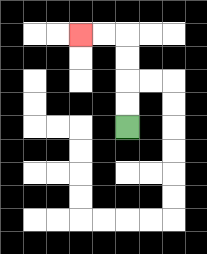{'start': '[5, 5]', 'end': '[3, 1]', 'path_directions': 'U,U,U,U,L,L', 'path_coordinates': '[[5, 5], [5, 4], [5, 3], [5, 2], [5, 1], [4, 1], [3, 1]]'}